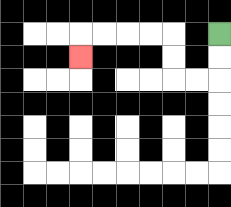{'start': '[9, 1]', 'end': '[3, 2]', 'path_directions': 'D,D,L,L,U,U,L,L,L,L,D', 'path_coordinates': '[[9, 1], [9, 2], [9, 3], [8, 3], [7, 3], [7, 2], [7, 1], [6, 1], [5, 1], [4, 1], [3, 1], [3, 2]]'}